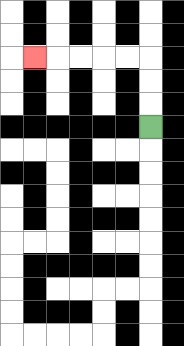{'start': '[6, 5]', 'end': '[1, 2]', 'path_directions': 'U,U,U,L,L,L,L,L', 'path_coordinates': '[[6, 5], [6, 4], [6, 3], [6, 2], [5, 2], [4, 2], [3, 2], [2, 2], [1, 2]]'}